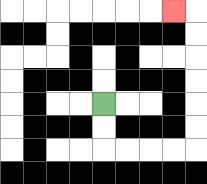{'start': '[4, 4]', 'end': '[7, 0]', 'path_directions': 'D,D,R,R,R,R,U,U,U,U,U,U,L', 'path_coordinates': '[[4, 4], [4, 5], [4, 6], [5, 6], [6, 6], [7, 6], [8, 6], [8, 5], [8, 4], [8, 3], [8, 2], [8, 1], [8, 0], [7, 0]]'}